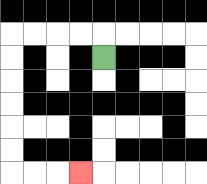{'start': '[4, 2]', 'end': '[3, 7]', 'path_directions': 'U,L,L,L,L,D,D,D,D,D,D,R,R,R', 'path_coordinates': '[[4, 2], [4, 1], [3, 1], [2, 1], [1, 1], [0, 1], [0, 2], [0, 3], [0, 4], [0, 5], [0, 6], [0, 7], [1, 7], [2, 7], [3, 7]]'}